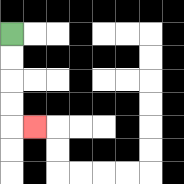{'start': '[0, 1]', 'end': '[1, 5]', 'path_directions': 'D,D,D,D,R', 'path_coordinates': '[[0, 1], [0, 2], [0, 3], [0, 4], [0, 5], [1, 5]]'}